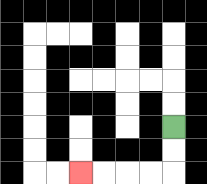{'start': '[7, 5]', 'end': '[3, 7]', 'path_directions': 'D,D,L,L,L,L', 'path_coordinates': '[[7, 5], [7, 6], [7, 7], [6, 7], [5, 7], [4, 7], [3, 7]]'}